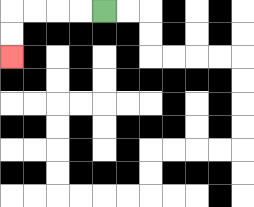{'start': '[4, 0]', 'end': '[0, 2]', 'path_directions': 'L,L,L,L,D,D', 'path_coordinates': '[[4, 0], [3, 0], [2, 0], [1, 0], [0, 0], [0, 1], [0, 2]]'}